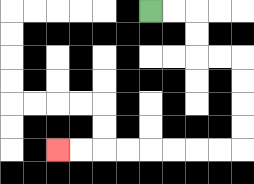{'start': '[6, 0]', 'end': '[2, 6]', 'path_directions': 'R,R,D,D,R,R,D,D,D,D,L,L,L,L,L,L,L,L', 'path_coordinates': '[[6, 0], [7, 0], [8, 0], [8, 1], [8, 2], [9, 2], [10, 2], [10, 3], [10, 4], [10, 5], [10, 6], [9, 6], [8, 6], [7, 6], [6, 6], [5, 6], [4, 6], [3, 6], [2, 6]]'}